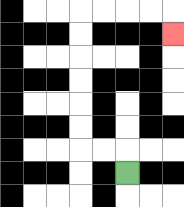{'start': '[5, 7]', 'end': '[7, 1]', 'path_directions': 'U,L,L,U,U,U,U,U,U,R,R,R,R,D', 'path_coordinates': '[[5, 7], [5, 6], [4, 6], [3, 6], [3, 5], [3, 4], [3, 3], [3, 2], [3, 1], [3, 0], [4, 0], [5, 0], [6, 0], [7, 0], [7, 1]]'}